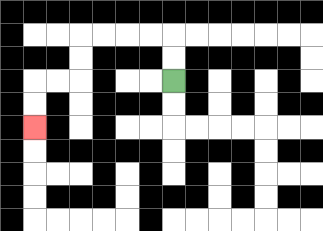{'start': '[7, 3]', 'end': '[1, 5]', 'path_directions': 'U,U,L,L,L,L,D,D,L,L,D,D', 'path_coordinates': '[[7, 3], [7, 2], [7, 1], [6, 1], [5, 1], [4, 1], [3, 1], [3, 2], [3, 3], [2, 3], [1, 3], [1, 4], [1, 5]]'}